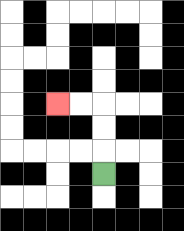{'start': '[4, 7]', 'end': '[2, 4]', 'path_directions': 'U,U,U,L,L', 'path_coordinates': '[[4, 7], [4, 6], [4, 5], [4, 4], [3, 4], [2, 4]]'}